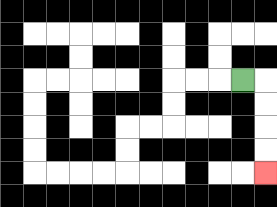{'start': '[10, 3]', 'end': '[11, 7]', 'path_directions': 'R,D,D,D,D', 'path_coordinates': '[[10, 3], [11, 3], [11, 4], [11, 5], [11, 6], [11, 7]]'}